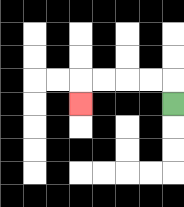{'start': '[7, 4]', 'end': '[3, 4]', 'path_directions': 'U,L,L,L,L,D', 'path_coordinates': '[[7, 4], [7, 3], [6, 3], [5, 3], [4, 3], [3, 3], [3, 4]]'}